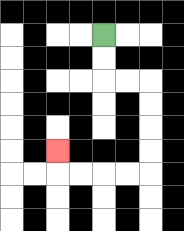{'start': '[4, 1]', 'end': '[2, 6]', 'path_directions': 'D,D,R,R,D,D,D,D,L,L,L,L,U', 'path_coordinates': '[[4, 1], [4, 2], [4, 3], [5, 3], [6, 3], [6, 4], [6, 5], [6, 6], [6, 7], [5, 7], [4, 7], [3, 7], [2, 7], [2, 6]]'}